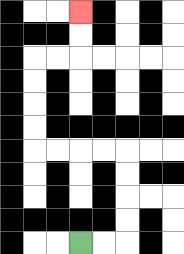{'start': '[3, 10]', 'end': '[3, 0]', 'path_directions': 'R,R,U,U,U,U,L,L,L,L,U,U,U,U,R,R,U,U', 'path_coordinates': '[[3, 10], [4, 10], [5, 10], [5, 9], [5, 8], [5, 7], [5, 6], [4, 6], [3, 6], [2, 6], [1, 6], [1, 5], [1, 4], [1, 3], [1, 2], [2, 2], [3, 2], [3, 1], [3, 0]]'}